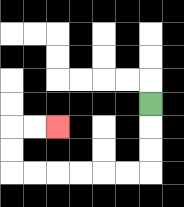{'start': '[6, 4]', 'end': '[2, 5]', 'path_directions': 'D,D,D,L,L,L,L,L,L,U,U,R,R', 'path_coordinates': '[[6, 4], [6, 5], [6, 6], [6, 7], [5, 7], [4, 7], [3, 7], [2, 7], [1, 7], [0, 7], [0, 6], [0, 5], [1, 5], [2, 5]]'}